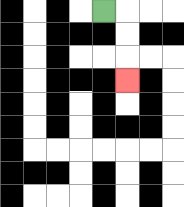{'start': '[4, 0]', 'end': '[5, 3]', 'path_directions': 'R,D,D,D', 'path_coordinates': '[[4, 0], [5, 0], [5, 1], [5, 2], [5, 3]]'}